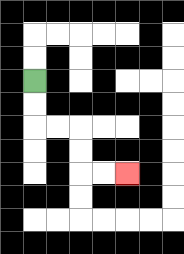{'start': '[1, 3]', 'end': '[5, 7]', 'path_directions': 'D,D,R,R,D,D,R,R', 'path_coordinates': '[[1, 3], [1, 4], [1, 5], [2, 5], [3, 5], [3, 6], [3, 7], [4, 7], [5, 7]]'}